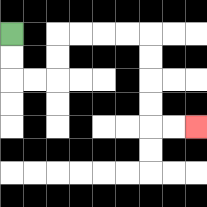{'start': '[0, 1]', 'end': '[8, 5]', 'path_directions': 'D,D,R,R,U,U,R,R,R,R,D,D,D,D,R,R', 'path_coordinates': '[[0, 1], [0, 2], [0, 3], [1, 3], [2, 3], [2, 2], [2, 1], [3, 1], [4, 1], [5, 1], [6, 1], [6, 2], [6, 3], [6, 4], [6, 5], [7, 5], [8, 5]]'}